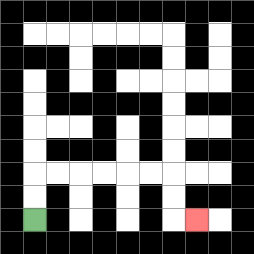{'start': '[1, 9]', 'end': '[8, 9]', 'path_directions': 'U,U,R,R,R,R,R,R,D,D,R', 'path_coordinates': '[[1, 9], [1, 8], [1, 7], [2, 7], [3, 7], [4, 7], [5, 7], [6, 7], [7, 7], [7, 8], [7, 9], [8, 9]]'}